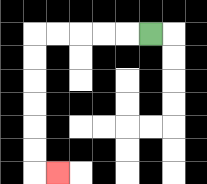{'start': '[6, 1]', 'end': '[2, 7]', 'path_directions': 'L,L,L,L,L,D,D,D,D,D,D,R', 'path_coordinates': '[[6, 1], [5, 1], [4, 1], [3, 1], [2, 1], [1, 1], [1, 2], [1, 3], [1, 4], [1, 5], [1, 6], [1, 7], [2, 7]]'}